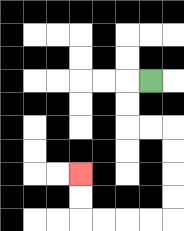{'start': '[6, 3]', 'end': '[3, 7]', 'path_directions': 'L,D,D,R,R,D,D,D,D,L,L,L,L,U,U', 'path_coordinates': '[[6, 3], [5, 3], [5, 4], [5, 5], [6, 5], [7, 5], [7, 6], [7, 7], [7, 8], [7, 9], [6, 9], [5, 9], [4, 9], [3, 9], [3, 8], [3, 7]]'}